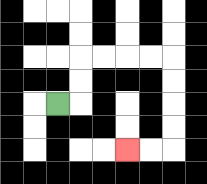{'start': '[2, 4]', 'end': '[5, 6]', 'path_directions': 'R,U,U,R,R,R,R,D,D,D,D,L,L', 'path_coordinates': '[[2, 4], [3, 4], [3, 3], [3, 2], [4, 2], [5, 2], [6, 2], [7, 2], [7, 3], [7, 4], [7, 5], [7, 6], [6, 6], [5, 6]]'}